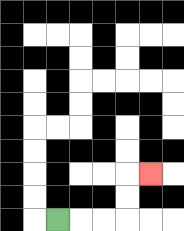{'start': '[2, 9]', 'end': '[6, 7]', 'path_directions': 'R,R,R,U,U,R', 'path_coordinates': '[[2, 9], [3, 9], [4, 9], [5, 9], [5, 8], [5, 7], [6, 7]]'}